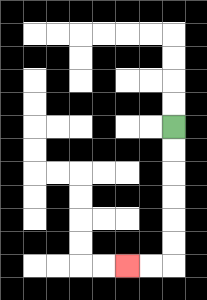{'start': '[7, 5]', 'end': '[5, 11]', 'path_directions': 'D,D,D,D,D,D,L,L', 'path_coordinates': '[[7, 5], [7, 6], [7, 7], [7, 8], [7, 9], [7, 10], [7, 11], [6, 11], [5, 11]]'}